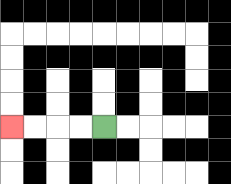{'start': '[4, 5]', 'end': '[0, 5]', 'path_directions': 'L,L,L,L', 'path_coordinates': '[[4, 5], [3, 5], [2, 5], [1, 5], [0, 5]]'}